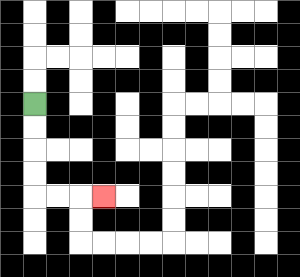{'start': '[1, 4]', 'end': '[4, 8]', 'path_directions': 'D,D,D,D,R,R,R', 'path_coordinates': '[[1, 4], [1, 5], [1, 6], [1, 7], [1, 8], [2, 8], [3, 8], [4, 8]]'}